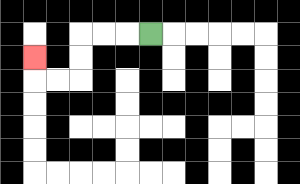{'start': '[6, 1]', 'end': '[1, 2]', 'path_directions': 'L,L,L,D,D,L,L,U', 'path_coordinates': '[[6, 1], [5, 1], [4, 1], [3, 1], [3, 2], [3, 3], [2, 3], [1, 3], [1, 2]]'}